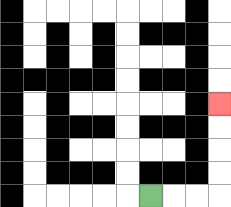{'start': '[6, 8]', 'end': '[9, 4]', 'path_directions': 'R,R,R,U,U,U,U', 'path_coordinates': '[[6, 8], [7, 8], [8, 8], [9, 8], [9, 7], [9, 6], [9, 5], [9, 4]]'}